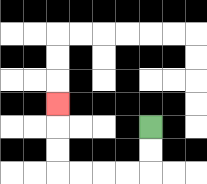{'start': '[6, 5]', 'end': '[2, 4]', 'path_directions': 'D,D,L,L,L,L,U,U,U', 'path_coordinates': '[[6, 5], [6, 6], [6, 7], [5, 7], [4, 7], [3, 7], [2, 7], [2, 6], [2, 5], [2, 4]]'}